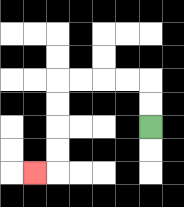{'start': '[6, 5]', 'end': '[1, 7]', 'path_directions': 'U,U,L,L,L,L,D,D,D,D,L', 'path_coordinates': '[[6, 5], [6, 4], [6, 3], [5, 3], [4, 3], [3, 3], [2, 3], [2, 4], [2, 5], [2, 6], [2, 7], [1, 7]]'}